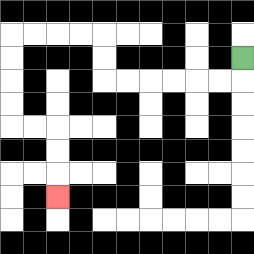{'start': '[10, 2]', 'end': '[2, 8]', 'path_directions': 'D,L,L,L,L,L,L,U,U,L,L,L,L,D,D,D,D,R,R,D,D,D', 'path_coordinates': '[[10, 2], [10, 3], [9, 3], [8, 3], [7, 3], [6, 3], [5, 3], [4, 3], [4, 2], [4, 1], [3, 1], [2, 1], [1, 1], [0, 1], [0, 2], [0, 3], [0, 4], [0, 5], [1, 5], [2, 5], [2, 6], [2, 7], [2, 8]]'}